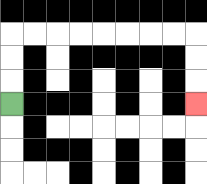{'start': '[0, 4]', 'end': '[8, 4]', 'path_directions': 'U,U,U,R,R,R,R,R,R,R,R,D,D,D', 'path_coordinates': '[[0, 4], [0, 3], [0, 2], [0, 1], [1, 1], [2, 1], [3, 1], [4, 1], [5, 1], [6, 1], [7, 1], [8, 1], [8, 2], [8, 3], [8, 4]]'}